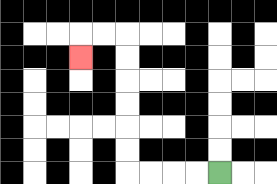{'start': '[9, 7]', 'end': '[3, 2]', 'path_directions': 'L,L,L,L,U,U,U,U,U,U,L,L,D', 'path_coordinates': '[[9, 7], [8, 7], [7, 7], [6, 7], [5, 7], [5, 6], [5, 5], [5, 4], [5, 3], [5, 2], [5, 1], [4, 1], [3, 1], [3, 2]]'}